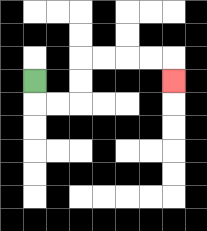{'start': '[1, 3]', 'end': '[7, 3]', 'path_directions': 'D,R,R,U,U,R,R,R,R,D', 'path_coordinates': '[[1, 3], [1, 4], [2, 4], [3, 4], [3, 3], [3, 2], [4, 2], [5, 2], [6, 2], [7, 2], [7, 3]]'}